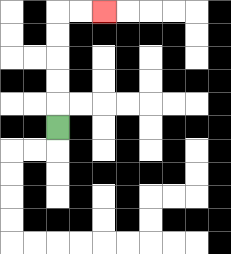{'start': '[2, 5]', 'end': '[4, 0]', 'path_directions': 'U,U,U,U,U,R,R', 'path_coordinates': '[[2, 5], [2, 4], [2, 3], [2, 2], [2, 1], [2, 0], [3, 0], [4, 0]]'}